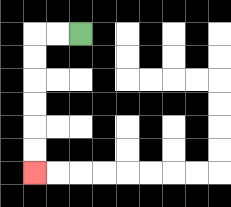{'start': '[3, 1]', 'end': '[1, 7]', 'path_directions': 'L,L,D,D,D,D,D,D', 'path_coordinates': '[[3, 1], [2, 1], [1, 1], [1, 2], [1, 3], [1, 4], [1, 5], [1, 6], [1, 7]]'}